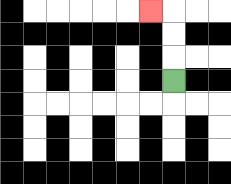{'start': '[7, 3]', 'end': '[6, 0]', 'path_directions': 'U,U,U,L', 'path_coordinates': '[[7, 3], [7, 2], [7, 1], [7, 0], [6, 0]]'}